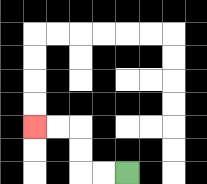{'start': '[5, 7]', 'end': '[1, 5]', 'path_directions': 'L,L,U,U,L,L', 'path_coordinates': '[[5, 7], [4, 7], [3, 7], [3, 6], [3, 5], [2, 5], [1, 5]]'}